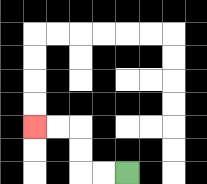{'start': '[5, 7]', 'end': '[1, 5]', 'path_directions': 'L,L,U,U,L,L', 'path_coordinates': '[[5, 7], [4, 7], [3, 7], [3, 6], [3, 5], [2, 5], [1, 5]]'}